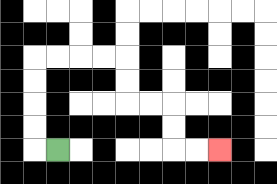{'start': '[2, 6]', 'end': '[9, 6]', 'path_directions': 'L,U,U,U,U,R,R,R,R,D,D,R,R,D,D,R,R', 'path_coordinates': '[[2, 6], [1, 6], [1, 5], [1, 4], [1, 3], [1, 2], [2, 2], [3, 2], [4, 2], [5, 2], [5, 3], [5, 4], [6, 4], [7, 4], [7, 5], [7, 6], [8, 6], [9, 6]]'}